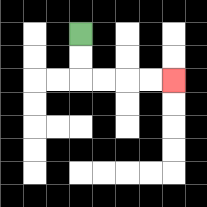{'start': '[3, 1]', 'end': '[7, 3]', 'path_directions': 'D,D,R,R,R,R', 'path_coordinates': '[[3, 1], [3, 2], [3, 3], [4, 3], [5, 3], [6, 3], [7, 3]]'}